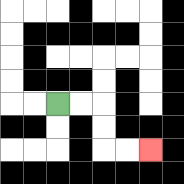{'start': '[2, 4]', 'end': '[6, 6]', 'path_directions': 'R,R,D,D,R,R', 'path_coordinates': '[[2, 4], [3, 4], [4, 4], [4, 5], [4, 6], [5, 6], [6, 6]]'}